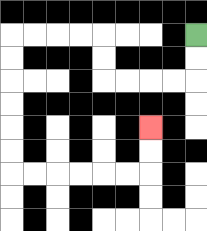{'start': '[8, 1]', 'end': '[6, 5]', 'path_directions': 'D,D,L,L,L,L,U,U,L,L,L,L,D,D,D,D,D,D,R,R,R,R,R,R,U,U', 'path_coordinates': '[[8, 1], [8, 2], [8, 3], [7, 3], [6, 3], [5, 3], [4, 3], [4, 2], [4, 1], [3, 1], [2, 1], [1, 1], [0, 1], [0, 2], [0, 3], [0, 4], [0, 5], [0, 6], [0, 7], [1, 7], [2, 7], [3, 7], [4, 7], [5, 7], [6, 7], [6, 6], [6, 5]]'}